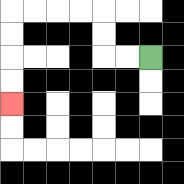{'start': '[6, 2]', 'end': '[0, 4]', 'path_directions': 'L,L,U,U,L,L,L,L,D,D,D,D', 'path_coordinates': '[[6, 2], [5, 2], [4, 2], [4, 1], [4, 0], [3, 0], [2, 0], [1, 0], [0, 0], [0, 1], [0, 2], [0, 3], [0, 4]]'}